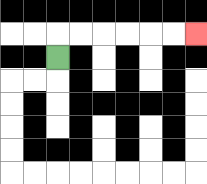{'start': '[2, 2]', 'end': '[8, 1]', 'path_directions': 'U,R,R,R,R,R,R', 'path_coordinates': '[[2, 2], [2, 1], [3, 1], [4, 1], [5, 1], [6, 1], [7, 1], [8, 1]]'}